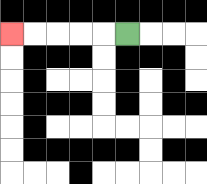{'start': '[5, 1]', 'end': '[0, 1]', 'path_directions': 'L,L,L,L,L', 'path_coordinates': '[[5, 1], [4, 1], [3, 1], [2, 1], [1, 1], [0, 1]]'}